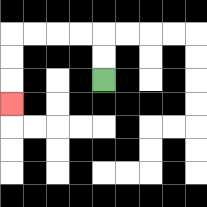{'start': '[4, 3]', 'end': '[0, 4]', 'path_directions': 'U,U,L,L,L,L,D,D,D', 'path_coordinates': '[[4, 3], [4, 2], [4, 1], [3, 1], [2, 1], [1, 1], [0, 1], [0, 2], [0, 3], [0, 4]]'}